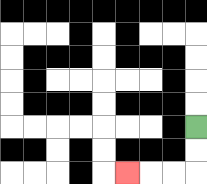{'start': '[8, 5]', 'end': '[5, 7]', 'path_directions': 'D,D,L,L,L', 'path_coordinates': '[[8, 5], [8, 6], [8, 7], [7, 7], [6, 7], [5, 7]]'}